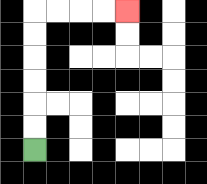{'start': '[1, 6]', 'end': '[5, 0]', 'path_directions': 'U,U,U,U,U,U,R,R,R,R', 'path_coordinates': '[[1, 6], [1, 5], [1, 4], [1, 3], [1, 2], [1, 1], [1, 0], [2, 0], [3, 0], [4, 0], [5, 0]]'}